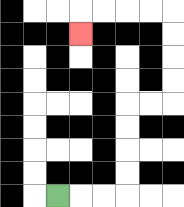{'start': '[2, 8]', 'end': '[3, 1]', 'path_directions': 'R,R,R,U,U,U,U,R,R,U,U,U,U,L,L,L,L,D', 'path_coordinates': '[[2, 8], [3, 8], [4, 8], [5, 8], [5, 7], [5, 6], [5, 5], [5, 4], [6, 4], [7, 4], [7, 3], [7, 2], [7, 1], [7, 0], [6, 0], [5, 0], [4, 0], [3, 0], [3, 1]]'}